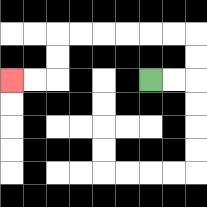{'start': '[6, 3]', 'end': '[0, 3]', 'path_directions': 'R,R,U,U,L,L,L,L,L,L,D,D,L,L', 'path_coordinates': '[[6, 3], [7, 3], [8, 3], [8, 2], [8, 1], [7, 1], [6, 1], [5, 1], [4, 1], [3, 1], [2, 1], [2, 2], [2, 3], [1, 3], [0, 3]]'}